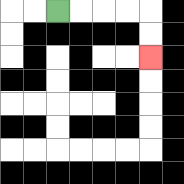{'start': '[2, 0]', 'end': '[6, 2]', 'path_directions': 'R,R,R,R,D,D', 'path_coordinates': '[[2, 0], [3, 0], [4, 0], [5, 0], [6, 0], [6, 1], [6, 2]]'}